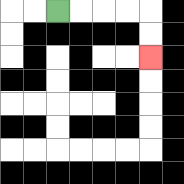{'start': '[2, 0]', 'end': '[6, 2]', 'path_directions': 'R,R,R,R,D,D', 'path_coordinates': '[[2, 0], [3, 0], [4, 0], [5, 0], [6, 0], [6, 1], [6, 2]]'}